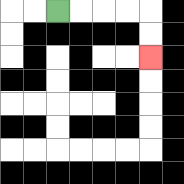{'start': '[2, 0]', 'end': '[6, 2]', 'path_directions': 'R,R,R,R,D,D', 'path_coordinates': '[[2, 0], [3, 0], [4, 0], [5, 0], [6, 0], [6, 1], [6, 2]]'}